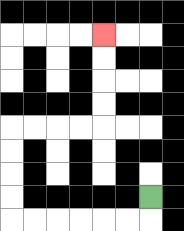{'start': '[6, 8]', 'end': '[4, 1]', 'path_directions': 'D,L,L,L,L,L,L,U,U,U,U,R,R,R,R,U,U,U,U', 'path_coordinates': '[[6, 8], [6, 9], [5, 9], [4, 9], [3, 9], [2, 9], [1, 9], [0, 9], [0, 8], [0, 7], [0, 6], [0, 5], [1, 5], [2, 5], [3, 5], [4, 5], [4, 4], [4, 3], [4, 2], [4, 1]]'}